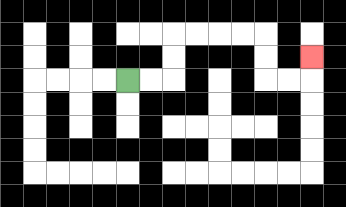{'start': '[5, 3]', 'end': '[13, 2]', 'path_directions': 'R,R,U,U,R,R,R,R,D,D,R,R,U', 'path_coordinates': '[[5, 3], [6, 3], [7, 3], [7, 2], [7, 1], [8, 1], [9, 1], [10, 1], [11, 1], [11, 2], [11, 3], [12, 3], [13, 3], [13, 2]]'}